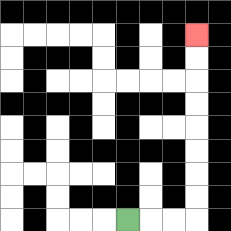{'start': '[5, 9]', 'end': '[8, 1]', 'path_directions': 'R,R,R,U,U,U,U,U,U,U,U', 'path_coordinates': '[[5, 9], [6, 9], [7, 9], [8, 9], [8, 8], [8, 7], [8, 6], [8, 5], [8, 4], [8, 3], [8, 2], [8, 1]]'}